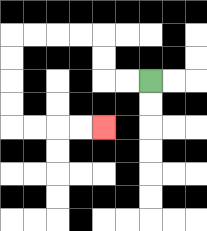{'start': '[6, 3]', 'end': '[4, 5]', 'path_directions': 'L,L,U,U,L,L,L,L,D,D,D,D,R,R,R,R', 'path_coordinates': '[[6, 3], [5, 3], [4, 3], [4, 2], [4, 1], [3, 1], [2, 1], [1, 1], [0, 1], [0, 2], [0, 3], [0, 4], [0, 5], [1, 5], [2, 5], [3, 5], [4, 5]]'}